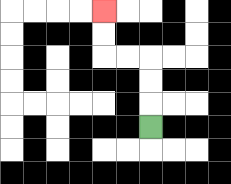{'start': '[6, 5]', 'end': '[4, 0]', 'path_directions': 'U,U,U,L,L,U,U', 'path_coordinates': '[[6, 5], [6, 4], [6, 3], [6, 2], [5, 2], [4, 2], [4, 1], [4, 0]]'}